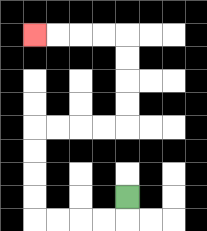{'start': '[5, 8]', 'end': '[1, 1]', 'path_directions': 'D,L,L,L,L,U,U,U,U,R,R,R,R,U,U,U,U,L,L,L,L', 'path_coordinates': '[[5, 8], [5, 9], [4, 9], [3, 9], [2, 9], [1, 9], [1, 8], [1, 7], [1, 6], [1, 5], [2, 5], [3, 5], [4, 5], [5, 5], [5, 4], [5, 3], [5, 2], [5, 1], [4, 1], [3, 1], [2, 1], [1, 1]]'}